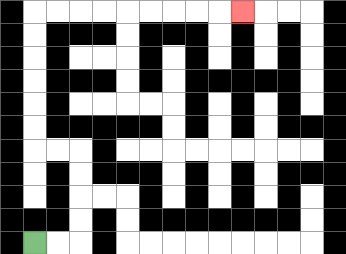{'start': '[1, 10]', 'end': '[10, 0]', 'path_directions': 'R,R,U,U,U,U,L,L,U,U,U,U,U,U,R,R,R,R,R,R,R,R,R', 'path_coordinates': '[[1, 10], [2, 10], [3, 10], [3, 9], [3, 8], [3, 7], [3, 6], [2, 6], [1, 6], [1, 5], [1, 4], [1, 3], [1, 2], [1, 1], [1, 0], [2, 0], [3, 0], [4, 0], [5, 0], [6, 0], [7, 0], [8, 0], [9, 0], [10, 0]]'}